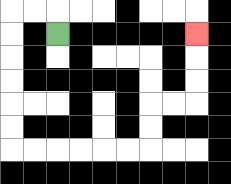{'start': '[2, 1]', 'end': '[8, 1]', 'path_directions': 'U,L,L,D,D,D,D,D,D,R,R,R,R,R,R,U,U,R,R,U,U,U', 'path_coordinates': '[[2, 1], [2, 0], [1, 0], [0, 0], [0, 1], [0, 2], [0, 3], [0, 4], [0, 5], [0, 6], [1, 6], [2, 6], [3, 6], [4, 6], [5, 6], [6, 6], [6, 5], [6, 4], [7, 4], [8, 4], [8, 3], [8, 2], [8, 1]]'}